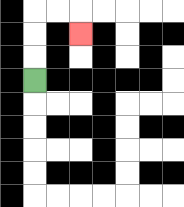{'start': '[1, 3]', 'end': '[3, 1]', 'path_directions': 'U,U,U,R,R,D', 'path_coordinates': '[[1, 3], [1, 2], [1, 1], [1, 0], [2, 0], [3, 0], [3, 1]]'}